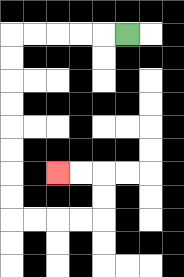{'start': '[5, 1]', 'end': '[2, 7]', 'path_directions': 'L,L,L,L,L,D,D,D,D,D,D,D,D,R,R,R,R,U,U,L,L', 'path_coordinates': '[[5, 1], [4, 1], [3, 1], [2, 1], [1, 1], [0, 1], [0, 2], [0, 3], [0, 4], [0, 5], [0, 6], [0, 7], [0, 8], [0, 9], [1, 9], [2, 9], [3, 9], [4, 9], [4, 8], [4, 7], [3, 7], [2, 7]]'}